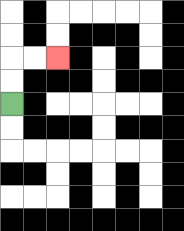{'start': '[0, 4]', 'end': '[2, 2]', 'path_directions': 'U,U,R,R', 'path_coordinates': '[[0, 4], [0, 3], [0, 2], [1, 2], [2, 2]]'}